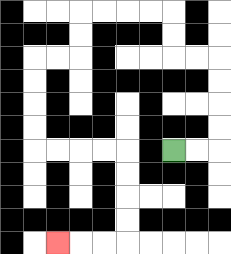{'start': '[7, 6]', 'end': '[2, 10]', 'path_directions': 'R,R,U,U,U,U,L,L,U,U,L,L,L,L,D,D,L,L,D,D,D,D,R,R,R,R,D,D,D,D,L,L,L', 'path_coordinates': '[[7, 6], [8, 6], [9, 6], [9, 5], [9, 4], [9, 3], [9, 2], [8, 2], [7, 2], [7, 1], [7, 0], [6, 0], [5, 0], [4, 0], [3, 0], [3, 1], [3, 2], [2, 2], [1, 2], [1, 3], [1, 4], [1, 5], [1, 6], [2, 6], [3, 6], [4, 6], [5, 6], [5, 7], [5, 8], [5, 9], [5, 10], [4, 10], [3, 10], [2, 10]]'}